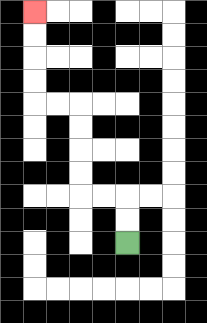{'start': '[5, 10]', 'end': '[1, 0]', 'path_directions': 'U,U,L,L,U,U,U,U,L,L,U,U,U,U', 'path_coordinates': '[[5, 10], [5, 9], [5, 8], [4, 8], [3, 8], [3, 7], [3, 6], [3, 5], [3, 4], [2, 4], [1, 4], [1, 3], [1, 2], [1, 1], [1, 0]]'}